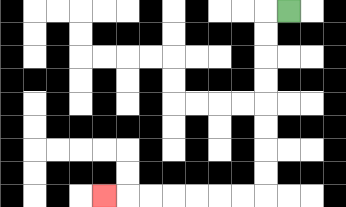{'start': '[12, 0]', 'end': '[4, 8]', 'path_directions': 'L,D,D,D,D,D,D,D,D,L,L,L,L,L,L,L', 'path_coordinates': '[[12, 0], [11, 0], [11, 1], [11, 2], [11, 3], [11, 4], [11, 5], [11, 6], [11, 7], [11, 8], [10, 8], [9, 8], [8, 8], [7, 8], [6, 8], [5, 8], [4, 8]]'}